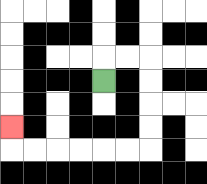{'start': '[4, 3]', 'end': '[0, 5]', 'path_directions': 'U,R,R,D,D,D,D,L,L,L,L,L,L,U', 'path_coordinates': '[[4, 3], [4, 2], [5, 2], [6, 2], [6, 3], [6, 4], [6, 5], [6, 6], [5, 6], [4, 6], [3, 6], [2, 6], [1, 6], [0, 6], [0, 5]]'}